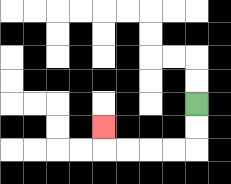{'start': '[8, 4]', 'end': '[4, 5]', 'path_directions': 'D,D,L,L,L,L,U', 'path_coordinates': '[[8, 4], [8, 5], [8, 6], [7, 6], [6, 6], [5, 6], [4, 6], [4, 5]]'}